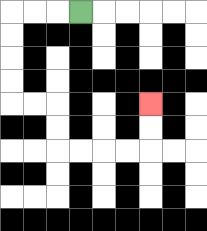{'start': '[3, 0]', 'end': '[6, 4]', 'path_directions': 'L,L,L,D,D,D,D,R,R,D,D,R,R,R,R,U,U', 'path_coordinates': '[[3, 0], [2, 0], [1, 0], [0, 0], [0, 1], [0, 2], [0, 3], [0, 4], [1, 4], [2, 4], [2, 5], [2, 6], [3, 6], [4, 6], [5, 6], [6, 6], [6, 5], [6, 4]]'}